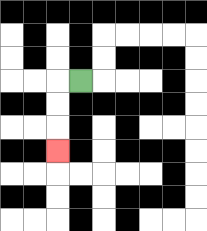{'start': '[3, 3]', 'end': '[2, 6]', 'path_directions': 'L,D,D,D', 'path_coordinates': '[[3, 3], [2, 3], [2, 4], [2, 5], [2, 6]]'}